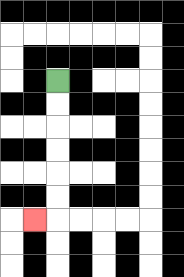{'start': '[2, 3]', 'end': '[1, 9]', 'path_directions': 'D,D,D,D,D,D,L', 'path_coordinates': '[[2, 3], [2, 4], [2, 5], [2, 6], [2, 7], [2, 8], [2, 9], [1, 9]]'}